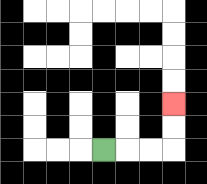{'start': '[4, 6]', 'end': '[7, 4]', 'path_directions': 'R,R,R,U,U', 'path_coordinates': '[[4, 6], [5, 6], [6, 6], [7, 6], [7, 5], [7, 4]]'}